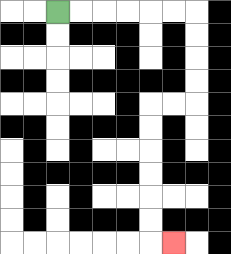{'start': '[2, 0]', 'end': '[7, 10]', 'path_directions': 'R,R,R,R,R,R,D,D,D,D,L,L,D,D,D,D,D,D,R', 'path_coordinates': '[[2, 0], [3, 0], [4, 0], [5, 0], [6, 0], [7, 0], [8, 0], [8, 1], [8, 2], [8, 3], [8, 4], [7, 4], [6, 4], [6, 5], [6, 6], [6, 7], [6, 8], [6, 9], [6, 10], [7, 10]]'}